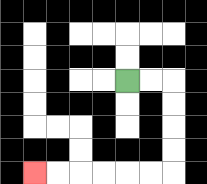{'start': '[5, 3]', 'end': '[1, 7]', 'path_directions': 'R,R,D,D,D,D,L,L,L,L,L,L', 'path_coordinates': '[[5, 3], [6, 3], [7, 3], [7, 4], [7, 5], [7, 6], [7, 7], [6, 7], [5, 7], [4, 7], [3, 7], [2, 7], [1, 7]]'}